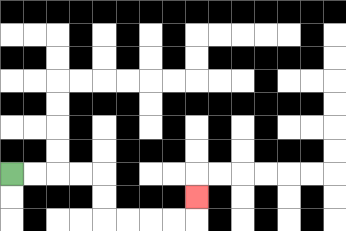{'start': '[0, 7]', 'end': '[8, 8]', 'path_directions': 'R,R,R,R,D,D,R,R,R,R,U', 'path_coordinates': '[[0, 7], [1, 7], [2, 7], [3, 7], [4, 7], [4, 8], [4, 9], [5, 9], [6, 9], [7, 9], [8, 9], [8, 8]]'}